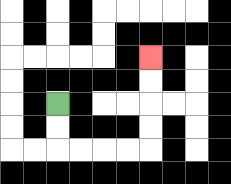{'start': '[2, 4]', 'end': '[6, 2]', 'path_directions': 'D,D,R,R,R,R,U,U,U,U', 'path_coordinates': '[[2, 4], [2, 5], [2, 6], [3, 6], [4, 6], [5, 6], [6, 6], [6, 5], [6, 4], [6, 3], [6, 2]]'}